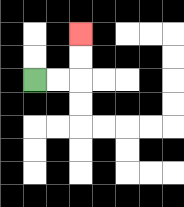{'start': '[1, 3]', 'end': '[3, 1]', 'path_directions': 'R,R,U,U', 'path_coordinates': '[[1, 3], [2, 3], [3, 3], [3, 2], [3, 1]]'}